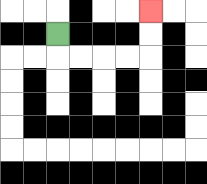{'start': '[2, 1]', 'end': '[6, 0]', 'path_directions': 'D,R,R,R,R,U,U', 'path_coordinates': '[[2, 1], [2, 2], [3, 2], [4, 2], [5, 2], [6, 2], [6, 1], [6, 0]]'}